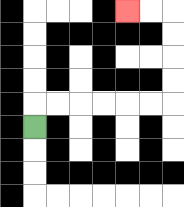{'start': '[1, 5]', 'end': '[5, 0]', 'path_directions': 'U,R,R,R,R,R,R,U,U,U,U,L,L', 'path_coordinates': '[[1, 5], [1, 4], [2, 4], [3, 4], [4, 4], [5, 4], [6, 4], [7, 4], [7, 3], [7, 2], [7, 1], [7, 0], [6, 0], [5, 0]]'}